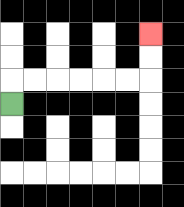{'start': '[0, 4]', 'end': '[6, 1]', 'path_directions': 'U,R,R,R,R,R,R,U,U', 'path_coordinates': '[[0, 4], [0, 3], [1, 3], [2, 3], [3, 3], [4, 3], [5, 3], [6, 3], [6, 2], [6, 1]]'}